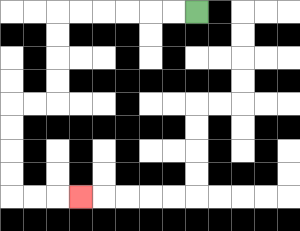{'start': '[8, 0]', 'end': '[3, 8]', 'path_directions': 'L,L,L,L,L,L,D,D,D,D,L,L,D,D,D,D,R,R,R', 'path_coordinates': '[[8, 0], [7, 0], [6, 0], [5, 0], [4, 0], [3, 0], [2, 0], [2, 1], [2, 2], [2, 3], [2, 4], [1, 4], [0, 4], [0, 5], [0, 6], [0, 7], [0, 8], [1, 8], [2, 8], [3, 8]]'}